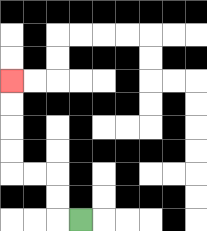{'start': '[3, 9]', 'end': '[0, 3]', 'path_directions': 'L,U,U,L,L,U,U,U,U', 'path_coordinates': '[[3, 9], [2, 9], [2, 8], [2, 7], [1, 7], [0, 7], [0, 6], [0, 5], [0, 4], [0, 3]]'}